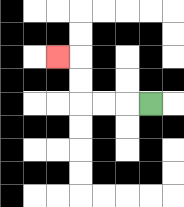{'start': '[6, 4]', 'end': '[2, 2]', 'path_directions': 'L,L,L,U,U,L', 'path_coordinates': '[[6, 4], [5, 4], [4, 4], [3, 4], [3, 3], [3, 2], [2, 2]]'}